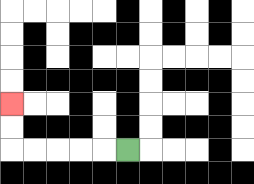{'start': '[5, 6]', 'end': '[0, 4]', 'path_directions': 'L,L,L,L,L,U,U', 'path_coordinates': '[[5, 6], [4, 6], [3, 6], [2, 6], [1, 6], [0, 6], [0, 5], [0, 4]]'}